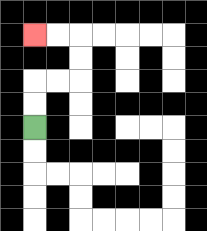{'start': '[1, 5]', 'end': '[1, 1]', 'path_directions': 'U,U,R,R,U,U,L,L', 'path_coordinates': '[[1, 5], [1, 4], [1, 3], [2, 3], [3, 3], [3, 2], [3, 1], [2, 1], [1, 1]]'}